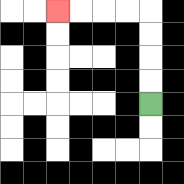{'start': '[6, 4]', 'end': '[2, 0]', 'path_directions': 'U,U,U,U,L,L,L,L', 'path_coordinates': '[[6, 4], [6, 3], [6, 2], [6, 1], [6, 0], [5, 0], [4, 0], [3, 0], [2, 0]]'}